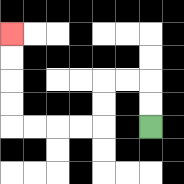{'start': '[6, 5]', 'end': '[0, 1]', 'path_directions': 'U,U,L,L,D,D,L,L,L,L,U,U,U,U', 'path_coordinates': '[[6, 5], [6, 4], [6, 3], [5, 3], [4, 3], [4, 4], [4, 5], [3, 5], [2, 5], [1, 5], [0, 5], [0, 4], [0, 3], [0, 2], [0, 1]]'}